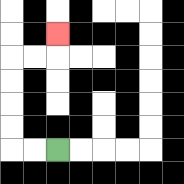{'start': '[2, 6]', 'end': '[2, 1]', 'path_directions': 'L,L,U,U,U,U,R,R,U', 'path_coordinates': '[[2, 6], [1, 6], [0, 6], [0, 5], [0, 4], [0, 3], [0, 2], [1, 2], [2, 2], [2, 1]]'}